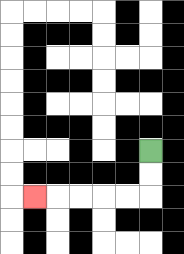{'start': '[6, 6]', 'end': '[1, 8]', 'path_directions': 'D,D,L,L,L,L,L', 'path_coordinates': '[[6, 6], [6, 7], [6, 8], [5, 8], [4, 8], [3, 8], [2, 8], [1, 8]]'}